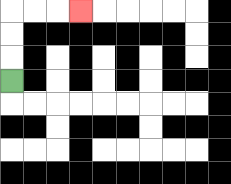{'start': '[0, 3]', 'end': '[3, 0]', 'path_directions': 'U,U,U,R,R,R', 'path_coordinates': '[[0, 3], [0, 2], [0, 1], [0, 0], [1, 0], [2, 0], [3, 0]]'}